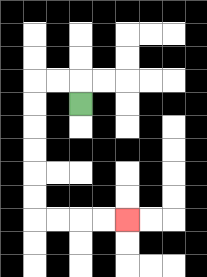{'start': '[3, 4]', 'end': '[5, 9]', 'path_directions': 'U,L,L,D,D,D,D,D,D,R,R,R,R', 'path_coordinates': '[[3, 4], [3, 3], [2, 3], [1, 3], [1, 4], [1, 5], [1, 6], [1, 7], [1, 8], [1, 9], [2, 9], [3, 9], [4, 9], [5, 9]]'}